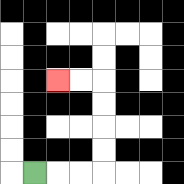{'start': '[1, 7]', 'end': '[2, 3]', 'path_directions': 'R,R,R,U,U,U,U,L,L', 'path_coordinates': '[[1, 7], [2, 7], [3, 7], [4, 7], [4, 6], [4, 5], [4, 4], [4, 3], [3, 3], [2, 3]]'}